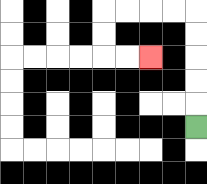{'start': '[8, 5]', 'end': '[6, 2]', 'path_directions': 'U,U,U,U,U,L,L,L,L,D,D,R,R', 'path_coordinates': '[[8, 5], [8, 4], [8, 3], [8, 2], [8, 1], [8, 0], [7, 0], [6, 0], [5, 0], [4, 0], [4, 1], [4, 2], [5, 2], [6, 2]]'}